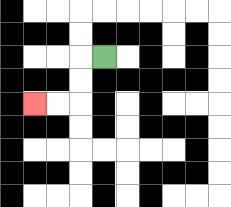{'start': '[4, 2]', 'end': '[1, 4]', 'path_directions': 'L,D,D,L,L', 'path_coordinates': '[[4, 2], [3, 2], [3, 3], [3, 4], [2, 4], [1, 4]]'}